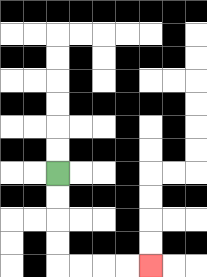{'start': '[2, 7]', 'end': '[6, 11]', 'path_directions': 'D,D,D,D,R,R,R,R', 'path_coordinates': '[[2, 7], [2, 8], [2, 9], [2, 10], [2, 11], [3, 11], [4, 11], [5, 11], [6, 11]]'}